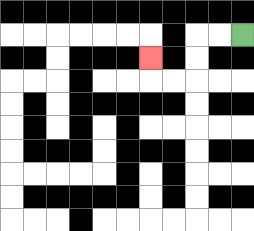{'start': '[10, 1]', 'end': '[6, 2]', 'path_directions': 'L,L,D,D,L,L,U', 'path_coordinates': '[[10, 1], [9, 1], [8, 1], [8, 2], [8, 3], [7, 3], [6, 3], [6, 2]]'}